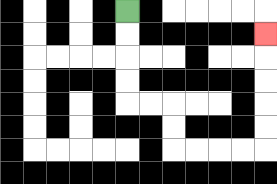{'start': '[5, 0]', 'end': '[11, 1]', 'path_directions': 'D,D,D,D,R,R,D,D,R,R,R,R,U,U,U,U,U', 'path_coordinates': '[[5, 0], [5, 1], [5, 2], [5, 3], [5, 4], [6, 4], [7, 4], [7, 5], [7, 6], [8, 6], [9, 6], [10, 6], [11, 6], [11, 5], [11, 4], [11, 3], [11, 2], [11, 1]]'}